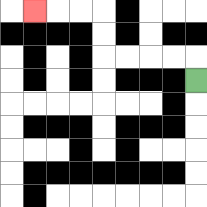{'start': '[8, 3]', 'end': '[1, 0]', 'path_directions': 'U,L,L,L,L,U,U,L,L,L', 'path_coordinates': '[[8, 3], [8, 2], [7, 2], [6, 2], [5, 2], [4, 2], [4, 1], [4, 0], [3, 0], [2, 0], [1, 0]]'}